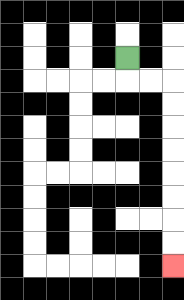{'start': '[5, 2]', 'end': '[7, 11]', 'path_directions': 'D,R,R,D,D,D,D,D,D,D,D', 'path_coordinates': '[[5, 2], [5, 3], [6, 3], [7, 3], [7, 4], [7, 5], [7, 6], [7, 7], [7, 8], [7, 9], [7, 10], [7, 11]]'}